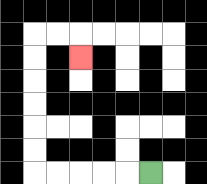{'start': '[6, 7]', 'end': '[3, 2]', 'path_directions': 'L,L,L,L,L,U,U,U,U,U,U,R,R,D', 'path_coordinates': '[[6, 7], [5, 7], [4, 7], [3, 7], [2, 7], [1, 7], [1, 6], [1, 5], [1, 4], [1, 3], [1, 2], [1, 1], [2, 1], [3, 1], [3, 2]]'}